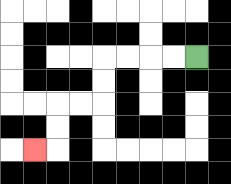{'start': '[8, 2]', 'end': '[1, 6]', 'path_directions': 'L,L,L,L,D,D,L,L,D,D,L', 'path_coordinates': '[[8, 2], [7, 2], [6, 2], [5, 2], [4, 2], [4, 3], [4, 4], [3, 4], [2, 4], [2, 5], [2, 6], [1, 6]]'}